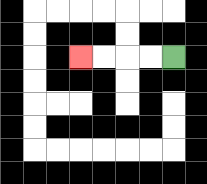{'start': '[7, 2]', 'end': '[3, 2]', 'path_directions': 'L,L,L,L', 'path_coordinates': '[[7, 2], [6, 2], [5, 2], [4, 2], [3, 2]]'}